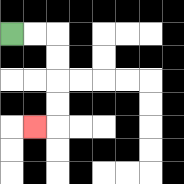{'start': '[0, 1]', 'end': '[1, 5]', 'path_directions': 'R,R,D,D,D,D,L', 'path_coordinates': '[[0, 1], [1, 1], [2, 1], [2, 2], [2, 3], [2, 4], [2, 5], [1, 5]]'}